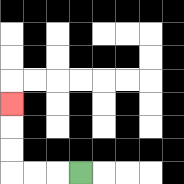{'start': '[3, 7]', 'end': '[0, 4]', 'path_directions': 'L,L,L,U,U,U', 'path_coordinates': '[[3, 7], [2, 7], [1, 7], [0, 7], [0, 6], [0, 5], [0, 4]]'}